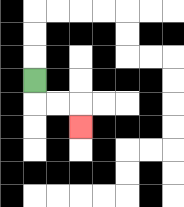{'start': '[1, 3]', 'end': '[3, 5]', 'path_directions': 'D,R,R,D', 'path_coordinates': '[[1, 3], [1, 4], [2, 4], [3, 4], [3, 5]]'}